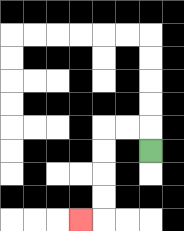{'start': '[6, 6]', 'end': '[3, 9]', 'path_directions': 'U,L,L,D,D,D,D,L', 'path_coordinates': '[[6, 6], [6, 5], [5, 5], [4, 5], [4, 6], [4, 7], [4, 8], [4, 9], [3, 9]]'}